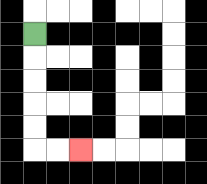{'start': '[1, 1]', 'end': '[3, 6]', 'path_directions': 'D,D,D,D,D,R,R', 'path_coordinates': '[[1, 1], [1, 2], [1, 3], [1, 4], [1, 5], [1, 6], [2, 6], [3, 6]]'}